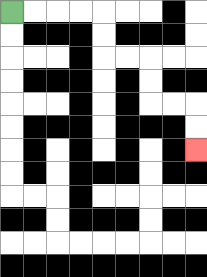{'start': '[0, 0]', 'end': '[8, 6]', 'path_directions': 'R,R,R,R,D,D,R,R,D,D,R,R,D,D', 'path_coordinates': '[[0, 0], [1, 0], [2, 0], [3, 0], [4, 0], [4, 1], [4, 2], [5, 2], [6, 2], [6, 3], [6, 4], [7, 4], [8, 4], [8, 5], [8, 6]]'}